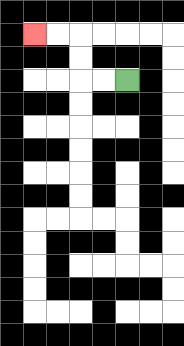{'start': '[5, 3]', 'end': '[1, 1]', 'path_directions': 'L,L,U,U,L,L', 'path_coordinates': '[[5, 3], [4, 3], [3, 3], [3, 2], [3, 1], [2, 1], [1, 1]]'}